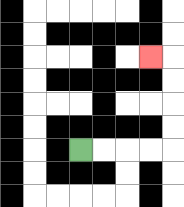{'start': '[3, 6]', 'end': '[6, 2]', 'path_directions': 'R,R,R,R,U,U,U,U,L', 'path_coordinates': '[[3, 6], [4, 6], [5, 6], [6, 6], [7, 6], [7, 5], [7, 4], [7, 3], [7, 2], [6, 2]]'}